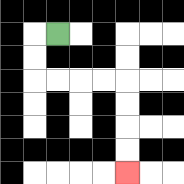{'start': '[2, 1]', 'end': '[5, 7]', 'path_directions': 'L,D,D,R,R,R,R,D,D,D,D', 'path_coordinates': '[[2, 1], [1, 1], [1, 2], [1, 3], [2, 3], [3, 3], [4, 3], [5, 3], [5, 4], [5, 5], [5, 6], [5, 7]]'}